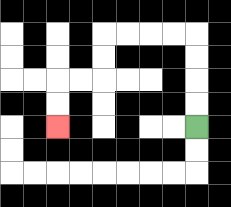{'start': '[8, 5]', 'end': '[2, 5]', 'path_directions': 'U,U,U,U,L,L,L,L,D,D,L,L,D,D', 'path_coordinates': '[[8, 5], [8, 4], [8, 3], [8, 2], [8, 1], [7, 1], [6, 1], [5, 1], [4, 1], [4, 2], [4, 3], [3, 3], [2, 3], [2, 4], [2, 5]]'}